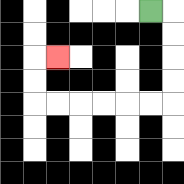{'start': '[6, 0]', 'end': '[2, 2]', 'path_directions': 'R,D,D,D,D,L,L,L,L,L,L,U,U,R', 'path_coordinates': '[[6, 0], [7, 0], [7, 1], [7, 2], [7, 3], [7, 4], [6, 4], [5, 4], [4, 4], [3, 4], [2, 4], [1, 4], [1, 3], [1, 2], [2, 2]]'}